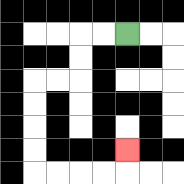{'start': '[5, 1]', 'end': '[5, 6]', 'path_directions': 'L,L,D,D,L,L,D,D,D,D,R,R,R,R,U', 'path_coordinates': '[[5, 1], [4, 1], [3, 1], [3, 2], [3, 3], [2, 3], [1, 3], [1, 4], [1, 5], [1, 6], [1, 7], [2, 7], [3, 7], [4, 7], [5, 7], [5, 6]]'}